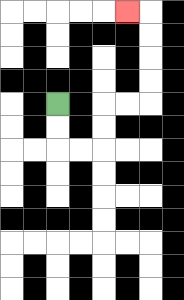{'start': '[2, 4]', 'end': '[5, 0]', 'path_directions': 'D,D,R,R,U,U,R,R,U,U,U,U,L', 'path_coordinates': '[[2, 4], [2, 5], [2, 6], [3, 6], [4, 6], [4, 5], [4, 4], [5, 4], [6, 4], [6, 3], [6, 2], [6, 1], [6, 0], [5, 0]]'}